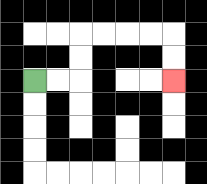{'start': '[1, 3]', 'end': '[7, 3]', 'path_directions': 'R,R,U,U,R,R,R,R,D,D', 'path_coordinates': '[[1, 3], [2, 3], [3, 3], [3, 2], [3, 1], [4, 1], [5, 1], [6, 1], [7, 1], [7, 2], [7, 3]]'}